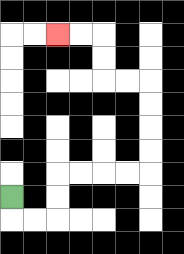{'start': '[0, 8]', 'end': '[2, 1]', 'path_directions': 'D,R,R,U,U,R,R,R,R,U,U,U,U,L,L,U,U,L,L', 'path_coordinates': '[[0, 8], [0, 9], [1, 9], [2, 9], [2, 8], [2, 7], [3, 7], [4, 7], [5, 7], [6, 7], [6, 6], [6, 5], [6, 4], [6, 3], [5, 3], [4, 3], [4, 2], [4, 1], [3, 1], [2, 1]]'}